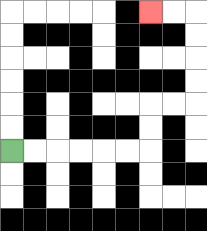{'start': '[0, 6]', 'end': '[6, 0]', 'path_directions': 'R,R,R,R,R,R,U,U,R,R,U,U,U,U,L,L', 'path_coordinates': '[[0, 6], [1, 6], [2, 6], [3, 6], [4, 6], [5, 6], [6, 6], [6, 5], [6, 4], [7, 4], [8, 4], [8, 3], [8, 2], [8, 1], [8, 0], [7, 0], [6, 0]]'}